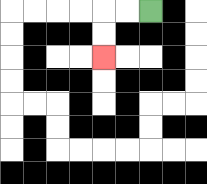{'start': '[6, 0]', 'end': '[4, 2]', 'path_directions': 'L,L,D,D', 'path_coordinates': '[[6, 0], [5, 0], [4, 0], [4, 1], [4, 2]]'}